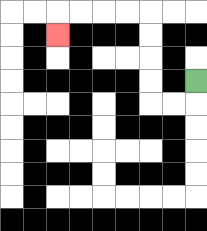{'start': '[8, 3]', 'end': '[2, 1]', 'path_directions': 'D,L,L,U,U,U,U,L,L,L,L,D', 'path_coordinates': '[[8, 3], [8, 4], [7, 4], [6, 4], [6, 3], [6, 2], [6, 1], [6, 0], [5, 0], [4, 0], [3, 0], [2, 0], [2, 1]]'}